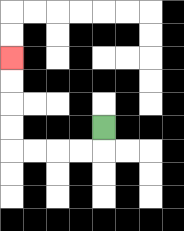{'start': '[4, 5]', 'end': '[0, 2]', 'path_directions': 'D,L,L,L,L,U,U,U,U', 'path_coordinates': '[[4, 5], [4, 6], [3, 6], [2, 6], [1, 6], [0, 6], [0, 5], [0, 4], [0, 3], [0, 2]]'}